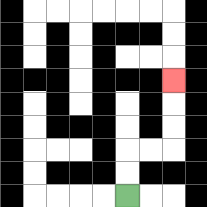{'start': '[5, 8]', 'end': '[7, 3]', 'path_directions': 'U,U,R,R,U,U,U', 'path_coordinates': '[[5, 8], [5, 7], [5, 6], [6, 6], [7, 6], [7, 5], [7, 4], [7, 3]]'}